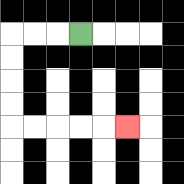{'start': '[3, 1]', 'end': '[5, 5]', 'path_directions': 'L,L,L,D,D,D,D,R,R,R,R,R', 'path_coordinates': '[[3, 1], [2, 1], [1, 1], [0, 1], [0, 2], [0, 3], [0, 4], [0, 5], [1, 5], [2, 5], [3, 5], [4, 5], [5, 5]]'}